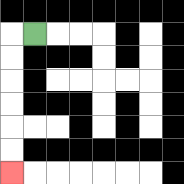{'start': '[1, 1]', 'end': '[0, 7]', 'path_directions': 'L,D,D,D,D,D,D', 'path_coordinates': '[[1, 1], [0, 1], [0, 2], [0, 3], [0, 4], [0, 5], [0, 6], [0, 7]]'}